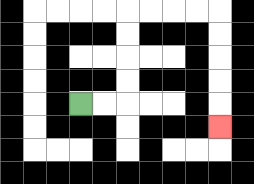{'start': '[3, 4]', 'end': '[9, 5]', 'path_directions': 'R,R,U,U,U,U,R,R,R,R,D,D,D,D,D', 'path_coordinates': '[[3, 4], [4, 4], [5, 4], [5, 3], [5, 2], [5, 1], [5, 0], [6, 0], [7, 0], [8, 0], [9, 0], [9, 1], [9, 2], [9, 3], [9, 4], [9, 5]]'}